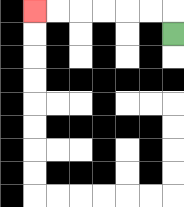{'start': '[7, 1]', 'end': '[1, 0]', 'path_directions': 'U,L,L,L,L,L,L', 'path_coordinates': '[[7, 1], [7, 0], [6, 0], [5, 0], [4, 0], [3, 0], [2, 0], [1, 0]]'}